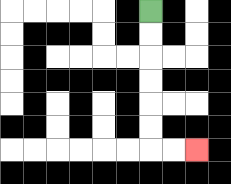{'start': '[6, 0]', 'end': '[8, 6]', 'path_directions': 'D,D,D,D,D,D,R,R', 'path_coordinates': '[[6, 0], [6, 1], [6, 2], [6, 3], [6, 4], [6, 5], [6, 6], [7, 6], [8, 6]]'}